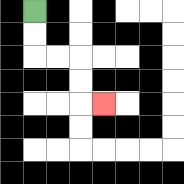{'start': '[1, 0]', 'end': '[4, 4]', 'path_directions': 'D,D,R,R,D,D,R', 'path_coordinates': '[[1, 0], [1, 1], [1, 2], [2, 2], [3, 2], [3, 3], [3, 4], [4, 4]]'}